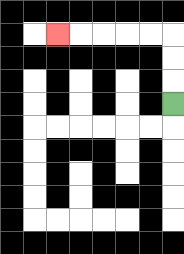{'start': '[7, 4]', 'end': '[2, 1]', 'path_directions': 'U,U,U,L,L,L,L,L', 'path_coordinates': '[[7, 4], [7, 3], [7, 2], [7, 1], [6, 1], [5, 1], [4, 1], [3, 1], [2, 1]]'}